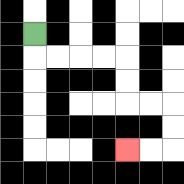{'start': '[1, 1]', 'end': '[5, 6]', 'path_directions': 'D,R,R,R,R,D,D,R,R,D,D,L,L', 'path_coordinates': '[[1, 1], [1, 2], [2, 2], [3, 2], [4, 2], [5, 2], [5, 3], [5, 4], [6, 4], [7, 4], [7, 5], [7, 6], [6, 6], [5, 6]]'}